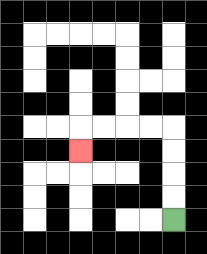{'start': '[7, 9]', 'end': '[3, 6]', 'path_directions': 'U,U,U,U,L,L,L,L,D', 'path_coordinates': '[[7, 9], [7, 8], [7, 7], [7, 6], [7, 5], [6, 5], [5, 5], [4, 5], [3, 5], [3, 6]]'}